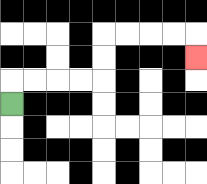{'start': '[0, 4]', 'end': '[8, 2]', 'path_directions': 'U,R,R,R,R,U,U,R,R,R,R,D', 'path_coordinates': '[[0, 4], [0, 3], [1, 3], [2, 3], [3, 3], [4, 3], [4, 2], [4, 1], [5, 1], [6, 1], [7, 1], [8, 1], [8, 2]]'}